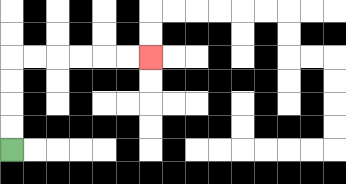{'start': '[0, 6]', 'end': '[6, 2]', 'path_directions': 'U,U,U,U,R,R,R,R,R,R', 'path_coordinates': '[[0, 6], [0, 5], [0, 4], [0, 3], [0, 2], [1, 2], [2, 2], [3, 2], [4, 2], [5, 2], [6, 2]]'}